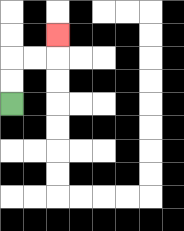{'start': '[0, 4]', 'end': '[2, 1]', 'path_directions': 'U,U,R,R,U', 'path_coordinates': '[[0, 4], [0, 3], [0, 2], [1, 2], [2, 2], [2, 1]]'}